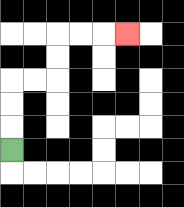{'start': '[0, 6]', 'end': '[5, 1]', 'path_directions': 'U,U,U,R,R,U,U,R,R,R', 'path_coordinates': '[[0, 6], [0, 5], [0, 4], [0, 3], [1, 3], [2, 3], [2, 2], [2, 1], [3, 1], [4, 1], [5, 1]]'}